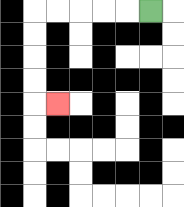{'start': '[6, 0]', 'end': '[2, 4]', 'path_directions': 'L,L,L,L,L,D,D,D,D,R', 'path_coordinates': '[[6, 0], [5, 0], [4, 0], [3, 0], [2, 0], [1, 0], [1, 1], [1, 2], [1, 3], [1, 4], [2, 4]]'}